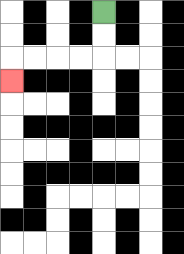{'start': '[4, 0]', 'end': '[0, 3]', 'path_directions': 'D,D,L,L,L,L,D', 'path_coordinates': '[[4, 0], [4, 1], [4, 2], [3, 2], [2, 2], [1, 2], [0, 2], [0, 3]]'}